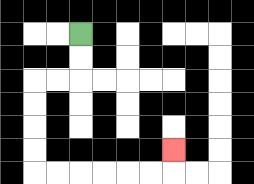{'start': '[3, 1]', 'end': '[7, 6]', 'path_directions': 'D,D,L,L,D,D,D,D,R,R,R,R,R,R,U', 'path_coordinates': '[[3, 1], [3, 2], [3, 3], [2, 3], [1, 3], [1, 4], [1, 5], [1, 6], [1, 7], [2, 7], [3, 7], [4, 7], [5, 7], [6, 7], [7, 7], [7, 6]]'}